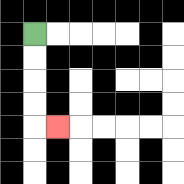{'start': '[1, 1]', 'end': '[2, 5]', 'path_directions': 'D,D,D,D,R', 'path_coordinates': '[[1, 1], [1, 2], [1, 3], [1, 4], [1, 5], [2, 5]]'}